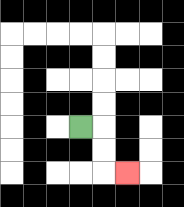{'start': '[3, 5]', 'end': '[5, 7]', 'path_directions': 'R,D,D,R', 'path_coordinates': '[[3, 5], [4, 5], [4, 6], [4, 7], [5, 7]]'}